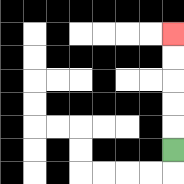{'start': '[7, 6]', 'end': '[7, 1]', 'path_directions': 'U,U,U,U,U', 'path_coordinates': '[[7, 6], [7, 5], [7, 4], [7, 3], [7, 2], [7, 1]]'}